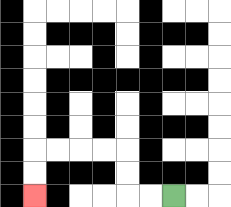{'start': '[7, 8]', 'end': '[1, 8]', 'path_directions': 'L,L,U,U,L,L,L,L,D,D', 'path_coordinates': '[[7, 8], [6, 8], [5, 8], [5, 7], [5, 6], [4, 6], [3, 6], [2, 6], [1, 6], [1, 7], [1, 8]]'}